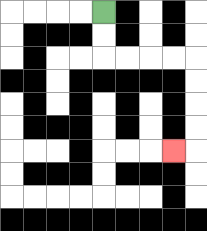{'start': '[4, 0]', 'end': '[7, 6]', 'path_directions': 'D,D,R,R,R,R,D,D,D,D,L', 'path_coordinates': '[[4, 0], [4, 1], [4, 2], [5, 2], [6, 2], [7, 2], [8, 2], [8, 3], [8, 4], [8, 5], [8, 6], [7, 6]]'}